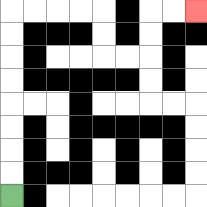{'start': '[0, 8]', 'end': '[8, 0]', 'path_directions': 'U,U,U,U,U,U,U,U,R,R,R,R,D,D,R,R,U,U,R,R', 'path_coordinates': '[[0, 8], [0, 7], [0, 6], [0, 5], [0, 4], [0, 3], [0, 2], [0, 1], [0, 0], [1, 0], [2, 0], [3, 0], [4, 0], [4, 1], [4, 2], [5, 2], [6, 2], [6, 1], [6, 0], [7, 0], [8, 0]]'}